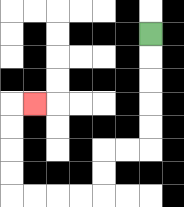{'start': '[6, 1]', 'end': '[1, 4]', 'path_directions': 'D,D,D,D,D,L,L,D,D,L,L,L,L,U,U,U,U,R', 'path_coordinates': '[[6, 1], [6, 2], [6, 3], [6, 4], [6, 5], [6, 6], [5, 6], [4, 6], [4, 7], [4, 8], [3, 8], [2, 8], [1, 8], [0, 8], [0, 7], [0, 6], [0, 5], [0, 4], [1, 4]]'}